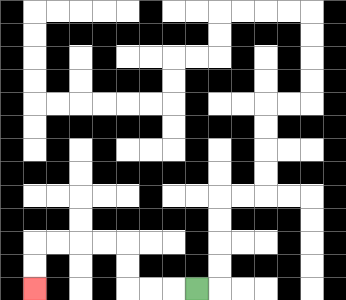{'start': '[8, 12]', 'end': '[1, 12]', 'path_directions': 'L,L,L,U,U,L,L,L,L,D,D', 'path_coordinates': '[[8, 12], [7, 12], [6, 12], [5, 12], [5, 11], [5, 10], [4, 10], [3, 10], [2, 10], [1, 10], [1, 11], [1, 12]]'}